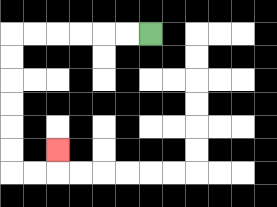{'start': '[6, 1]', 'end': '[2, 6]', 'path_directions': 'L,L,L,L,L,L,D,D,D,D,D,D,R,R,U', 'path_coordinates': '[[6, 1], [5, 1], [4, 1], [3, 1], [2, 1], [1, 1], [0, 1], [0, 2], [0, 3], [0, 4], [0, 5], [0, 6], [0, 7], [1, 7], [2, 7], [2, 6]]'}